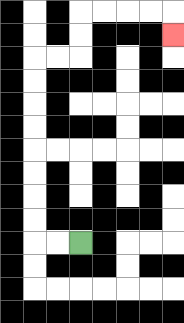{'start': '[3, 10]', 'end': '[7, 1]', 'path_directions': 'L,L,U,U,U,U,U,U,U,U,R,R,U,U,R,R,R,R,D', 'path_coordinates': '[[3, 10], [2, 10], [1, 10], [1, 9], [1, 8], [1, 7], [1, 6], [1, 5], [1, 4], [1, 3], [1, 2], [2, 2], [3, 2], [3, 1], [3, 0], [4, 0], [5, 0], [6, 0], [7, 0], [7, 1]]'}